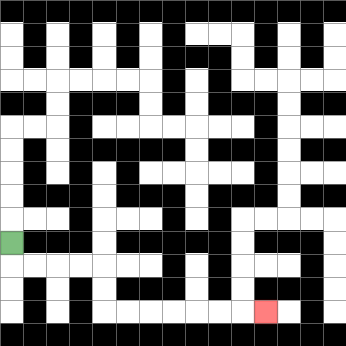{'start': '[0, 10]', 'end': '[11, 13]', 'path_directions': 'D,R,R,R,R,D,D,R,R,R,R,R,R,R', 'path_coordinates': '[[0, 10], [0, 11], [1, 11], [2, 11], [3, 11], [4, 11], [4, 12], [4, 13], [5, 13], [6, 13], [7, 13], [8, 13], [9, 13], [10, 13], [11, 13]]'}